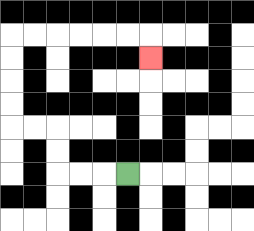{'start': '[5, 7]', 'end': '[6, 2]', 'path_directions': 'L,L,L,U,U,L,L,U,U,U,U,R,R,R,R,R,R,D', 'path_coordinates': '[[5, 7], [4, 7], [3, 7], [2, 7], [2, 6], [2, 5], [1, 5], [0, 5], [0, 4], [0, 3], [0, 2], [0, 1], [1, 1], [2, 1], [3, 1], [4, 1], [5, 1], [6, 1], [6, 2]]'}